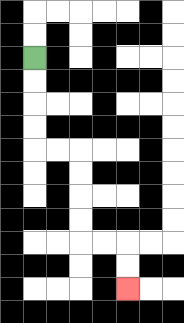{'start': '[1, 2]', 'end': '[5, 12]', 'path_directions': 'D,D,D,D,R,R,D,D,D,D,R,R,D,D', 'path_coordinates': '[[1, 2], [1, 3], [1, 4], [1, 5], [1, 6], [2, 6], [3, 6], [3, 7], [3, 8], [3, 9], [3, 10], [4, 10], [5, 10], [5, 11], [5, 12]]'}